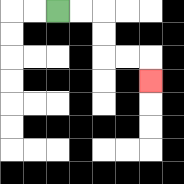{'start': '[2, 0]', 'end': '[6, 3]', 'path_directions': 'R,R,D,D,R,R,D', 'path_coordinates': '[[2, 0], [3, 0], [4, 0], [4, 1], [4, 2], [5, 2], [6, 2], [6, 3]]'}